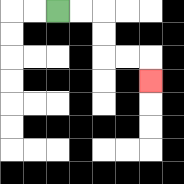{'start': '[2, 0]', 'end': '[6, 3]', 'path_directions': 'R,R,D,D,R,R,D', 'path_coordinates': '[[2, 0], [3, 0], [4, 0], [4, 1], [4, 2], [5, 2], [6, 2], [6, 3]]'}